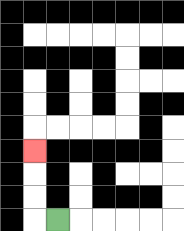{'start': '[2, 9]', 'end': '[1, 6]', 'path_directions': 'L,U,U,U', 'path_coordinates': '[[2, 9], [1, 9], [1, 8], [1, 7], [1, 6]]'}